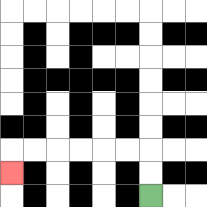{'start': '[6, 8]', 'end': '[0, 7]', 'path_directions': 'U,U,L,L,L,L,L,L,D', 'path_coordinates': '[[6, 8], [6, 7], [6, 6], [5, 6], [4, 6], [3, 6], [2, 6], [1, 6], [0, 6], [0, 7]]'}